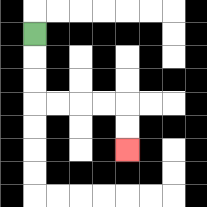{'start': '[1, 1]', 'end': '[5, 6]', 'path_directions': 'D,D,D,R,R,R,R,D,D', 'path_coordinates': '[[1, 1], [1, 2], [1, 3], [1, 4], [2, 4], [3, 4], [4, 4], [5, 4], [5, 5], [5, 6]]'}